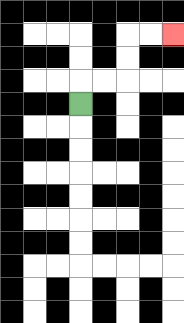{'start': '[3, 4]', 'end': '[7, 1]', 'path_directions': 'U,R,R,U,U,R,R', 'path_coordinates': '[[3, 4], [3, 3], [4, 3], [5, 3], [5, 2], [5, 1], [6, 1], [7, 1]]'}